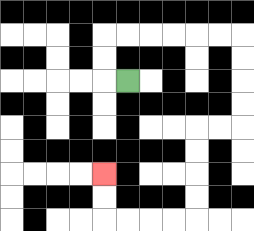{'start': '[5, 3]', 'end': '[4, 7]', 'path_directions': 'L,U,U,R,R,R,R,R,R,D,D,D,D,L,L,D,D,D,D,L,L,L,L,U,U', 'path_coordinates': '[[5, 3], [4, 3], [4, 2], [4, 1], [5, 1], [6, 1], [7, 1], [8, 1], [9, 1], [10, 1], [10, 2], [10, 3], [10, 4], [10, 5], [9, 5], [8, 5], [8, 6], [8, 7], [8, 8], [8, 9], [7, 9], [6, 9], [5, 9], [4, 9], [4, 8], [4, 7]]'}